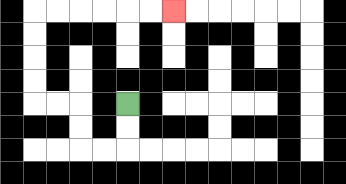{'start': '[5, 4]', 'end': '[7, 0]', 'path_directions': 'D,D,L,L,U,U,L,L,U,U,U,U,R,R,R,R,R,R', 'path_coordinates': '[[5, 4], [5, 5], [5, 6], [4, 6], [3, 6], [3, 5], [3, 4], [2, 4], [1, 4], [1, 3], [1, 2], [1, 1], [1, 0], [2, 0], [3, 0], [4, 0], [5, 0], [6, 0], [7, 0]]'}